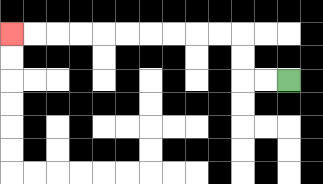{'start': '[12, 3]', 'end': '[0, 1]', 'path_directions': 'L,L,U,U,L,L,L,L,L,L,L,L,L,L', 'path_coordinates': '[[12, 3], [11, 3], [10, 3], [10, 2], [10, 1], [9, 1], [8, 1], [7, 1], [6, 1], [5, 1], [4, 1], [3, 1], [2, 1], [1, 1], [0, 1]]'}